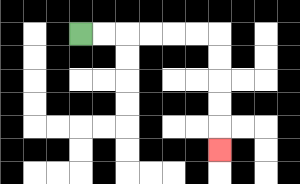{'start': '[3, 1]', 'end': '[9, 6]', 'path_directions': 'R,R,R,R,R,R,D,D,D,D,D', 'path_coordinates': '[[3, 1], [4, 1], [5, 1], [6, 1], [7, 1], [8, 1], [9, 1], [9, 2], [9, 3], [9, 4], [9, 5], [9, 6]]'}